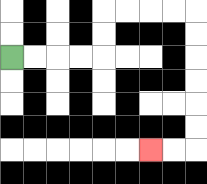{'start': '[0, 2]', 'end': '[6, 6]', 'path_directions': 'R,R,R,R,U,U,R,R,R,R,D,D,D,D,D,D,L,L', 'path_coordinates': '[[0, 2], [1, 2], [2, 2], [3, 2], [4, 2], [4, 1], [4, 0], [5, 0], [6, 0], [7, 0], [8, 0], [8, 1], [8, 2], [8, 3], [8, 4], [8, 5], [8, 6], [7, 6], [6, 6]]'}